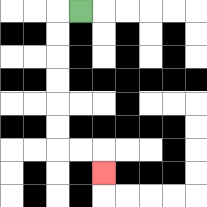{'start': '[3, 0]', 'end': '[4, 7]', 'path_directions': 'L,D,D,D,D,D,D,R,R,D', 'path_coordinates': '[[3, 0], [2, 0], [2, 1], [2, 2], [2, 3], [2, 4], [2, 5], [2, 6], [3, 6], [4, 6], [4, 7]]'}